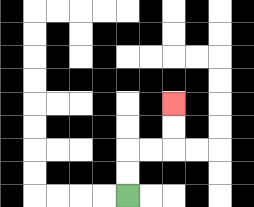{'start': '[5, 8]', 'end': '[7, 4]', 'path_directions': 'U,U,R,R,U,U', 'path_coordinates': '[[5, 8], [5, 7], [5, 6], [6, 6], [7, 6], [7, 5], [7, 4]]'}